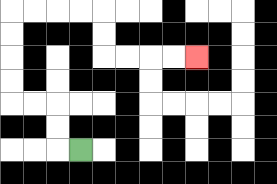{'start': '[3, 6]', 'end': '[8, 2]', 'path_directions': 'L,U,U,L,L,U,U,U,U,R,R,R,R,D,D,R,R,R,R', 'path_coordinates': '[[3, 6], [2, 6], [2, 5], [2, 4], [1, 4], [0, 4], [0, 3], [0, 2], [0, 1], [0, 0], [1, 0], [2, 0], [3, 0], [4, 0], [4, 1], [4, 2], [5, 2], [6, 2], [7, 2], [8, 2]]'}